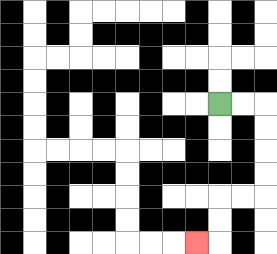{'start': '[9, 4]', 'end': '[8, 10]', 'path_directions': 'R,R,D,D,D,D,L,L,D,D,L', 'path_coordinates': '[[9, 4], [10, 4], [11, 4], [11, 5], [11, 6], [11, 7], [11, 8], [10, 8], [9, 8], [9, 9], [9, 10], [8, 10]]'}